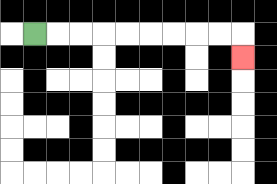{'start': '[1, 1]', 'end': '[10, 2]', 'path_directions': 'R,R,R,R,R,R,R,R,R,D', 'path_coordinates': '[[1, 1], [2, 1], [3, 1], [4, 1], [5, 1], [6, 1], [7, 1], [8, 1], [9, 1], [10, 1], [10, 2]]'}